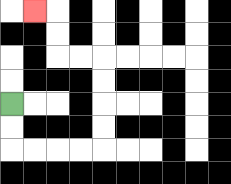{'start': '[0, 4]', 'end': '[1, 0]', 'path_directions': 'D,D,R,R,R,R,U,U,U,U,L,L,U,U,L', 'path_coordinates': '[[0, 4], [0, 5], [0, 6], [1, 6], [2, 6], [3, 6], [4, 6], [4, 5], [4, 4], [4, 3], [4, 2], [3, 2], [2, 2], [2, 1], [2, 0], [1, 0]]'}